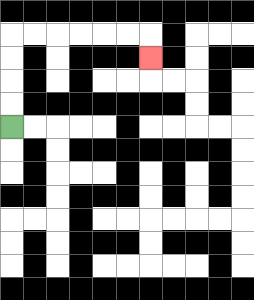{'start': '[0, 5]', 'end': '[6, 2]', 'path_directions': 'U,U,U,U,R,R,R,R,R,R,D', 'path_coordinates': '[[0, 5], [0, 4], [0, 3], [0, 2], [0, 1], [1, 1], [2, 1], [3, 1], [4, 1], [5, 1], [6, 1], [6, 2]]'}